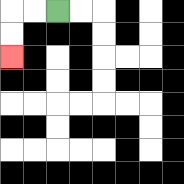{'start': '[2, 0]', 'end': '[0, 2]', 'path_directions': 'L,L,D,D', 'path_coordinates': '[[2, 0], [1, 0], [0, 0], [0, 1], [0, 2]]'}